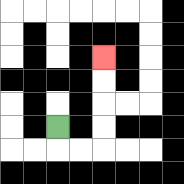{'start': '[2, 5]', 'end': '[4, 2]', 'path_directions': 'D,R,R,U,U,U,U', 'path_coordinates': '[[2, 5], [2, 6], [3, 6], [4, 6], [4, 5], [4, 4], [4, 3], [4, 2]]'}